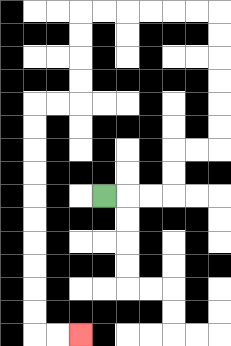{'start': '[4, 8]', 'end': '[3, 14]', 'path_directions': 'R,R,R,U,U,R,R,U,U,U,U,U,U,L,L,L,L,L,L,D,D,D,D,L,L,D,D,D,D,D,D,D,D,D,D,R,R', 'path_coordinates': '[[4, 8], [5, 8], [6, 8], [7, 8], [7, 7], [7, 6], [8, 6], [9, 6], [9, 5], [9, 4], [9, 3], [9, 2], [9, 1], [9, 0], [8, 0], [7, 0], [6, 0], [5, 0], [4, 0], [3, 0], [3, 1], [3, 2], [3, 3], [3, 4], [2, 4], [1, 4], [1, 5], [1, 6], [1, 7], [1, 8], [1, 9], [1, 10], [1, 11], [1, 12], [1, 13], [1, 14], [2, 14], [3, 14]]'}